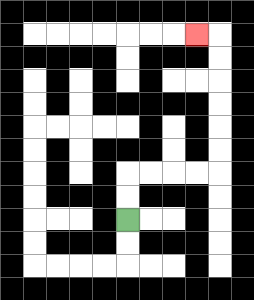{'start': '[5, 9]', 'end': '[8, 1]', 'path_directions': 'U,U,R,R,R,R,U,U,U,U,U,U,L', 'path_coordinates': '[[5, 9], [5, 8], [5, 7], [6, 7], [7, 7], [8, 7], [9, 7], [9, 6], [9, 5], [9, 4], [9, 3], [9, 2], [9, 1], [8, 1]]'}